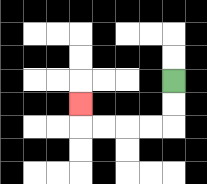{'start': '[7, 3]', 'end': '[3, 4]', 'path_directions': 'D,D,L,L,L,L,U', 'path_coordinates': '[[7, 3], [7, 4], [7, 5], [6, 5], [5, 5], [4, 5], [3, 5], [3, 4]]'}